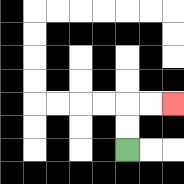{'start': '[5, 6]', 'end': '[7, 4]', 'path_directions': 'U,U,R,R', 'path_coordinates': '[[5, 6], [5, 5], [5, 4], [6, 4], [7, 4]]'}